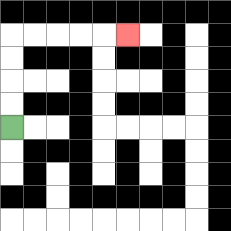{'start': '[0, 5]', 'end': '[5, 1]', 'path_directions': 'U,U,U,U,R,R,R,R,R', 'path_coordinates': '[[0, 5], [0, 4], [0, 3], [0, 2], [0, 1], [1, 1], [2, 1], [3, 1], [4, 1], [5, 1]]'}